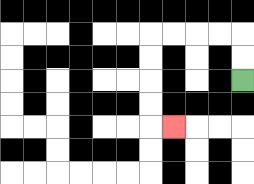{'start': '[10, 3]', 'end': '[7, 5]', 'path_directions': 'U,U,L,L,L,L,D,D,D,D,R', 'path_coordinates': '[[10, 3], [10, 2], [10, 1], [9, 1], [8, 1], [7, 1], [6, 1], [6, 2], [6, 3], [6, 4], [6, 5], [7, 5]]'}